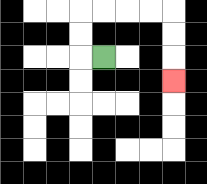{'start': '[4, 2]', 'end': '[7, 3]', 'path_directions': 'L,U,U,R,R,R,R,D,D,D', 'path_coordinates': '[[4, 2], [3, 2], [3, 1], [3, 0], [4, 0], [5, 0], [6, 0], [7, 0], [7, 1], [7, 2], [7, 3]]'}